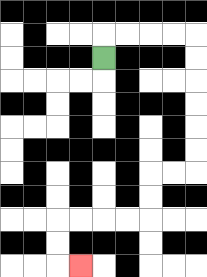{'start': '[4, 2]', 'end': '[3, 11]', 'path_directions': 'U,R,R,R,R,D,D,D,D,D,D,L,L,D,D,L,L,L,L,D,D,R', 'path_coordinates': '[[4, 2], [4, 1], [5, 1], [6, 1], [7, 1], [8, 1], [8, 2], [8, 3], [8, 4], [8, 5], [8, 6], [8, 7], [7, 7], [6, 7], [6, 8], [6, 9], [5, 9], [4, 9], [3, 9], [2, 9], [2, 10], [2, 11], [3, 11]]'}